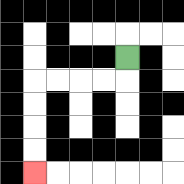{'start': '[5, 2]', 'end': '[1, 7]', 'path_directions': 'D,L,L,L,L,D,D,D,D', 'path_coordinates': '[[5, 2], [5, 3], [4, 3], [3, 3], [2, 3], [1, 3], [1, 4], [1, 5], [1, 6], [1, 7]]'}